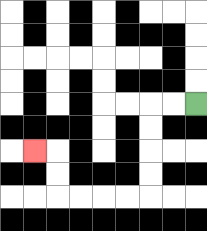{'start': '[8, 4]', 'end': '[1, 6]', 'path_directions': 'L,L,D,D,D,D,L,L,L,L,U,U,L', 'path_coordinates': '[[8, 4], [7, 4], [6, 4], [6, 5], [6, 6], [6, 7], [6, 8], [5, 8], [4, 8], [3, 8], [2, 8], [2, 7], [2, 6], [1, 6]]'}